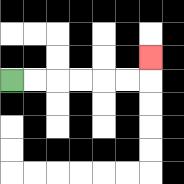{'start': '[0, 3]', 'end': '[6, 2]', 'path_directions': 'R,R,R,R,R,R,U', 'path_coordinates': '[[0, 3], [1, 3], [2, 3], [3, 3], [4, 3], [5, 3], [6, 3], [6, 2]]'}